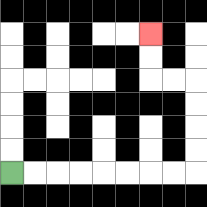{'start': '[0, 7]', 'end': '[6, 1]', 'path_directions': 'R,R,R,R,R,R,R,R,U,U,U,U,L,L,U,U', 'path_coordinates': '[[0, 7], [1, 7], [2, 7], [3, 7], [4, 7], [5, 7], [6, 7], [7, 7], [8, 7], [8, 6], [8, 5], [8, 4], [8, 3], [7, 3], [6, 3], [6, 2], [6, 1]]'}